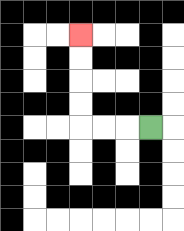{'start': '[6, 5]', 'end': '[3, 1]', 'path_directions': 'L,L,L,U,U,U,U', 'path_coordinates': '[[6, 5], [5, 5], [4, 5], [3, 5], [3, 4], [3, 3], [3, 2], [3, 1]]'}